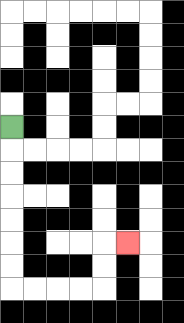{'start': '[0, 5]', 'end': '[5, 10]', 'path_directions': 'D,D,D,D,D,D,D,R,R,R,R,U,U,R', 'path_coordinates': '[[0, 5], [0, 6], [0, 7], [0, 8], [0, 9], [0, 10], [0, 11], [0, 12], [1, 12], [2, 12], [3, 12], [4, 12], [4, 11], [4, 10], [5, 10]]'}